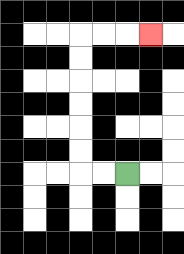{'start': '[5, 7]', 'end': '[6, 1]', 'path_directions': 'L,L,U,U,U,U,U,U,R,R,R', 'path_coordinates': '[[5, 7], [4, 7], [3, 7], [3, 6], [3, 5], [3, 4], [3, 3], [3, 2], [3, 1], [4, 1], [5, 1], [6, 1]]'}